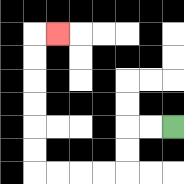{'start': '[7, 5]', 'end': '[2, 1]', 'path_directions': 'L,L,D,D,L,L,L,L,U,U,U,U,U,U,R', 'path_coordinates': '[[7, 5], [6, 5], [5, 5], [5, 6], [5, 7], [4, 7], [3, 7], [2, 7], [1, 7], [1, 6], [1, 5], [1, 4], [1, 3], [1, 2], [1, 1], [2, 1]]'}